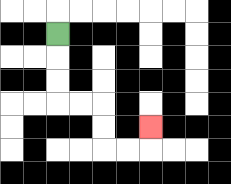{'start': '[2, 1]', 'end': '[6, 5]', 'path_directions': 'D,D,D,R,R,D,D,R,R,U', 'path_coordinates': '[[2, 1], [2, 2], [2, 3], [2, 4], [3, 4], [4, 4], [4, 5], [4, 6], [5, 6], [6, 6], [6, 5]]'}